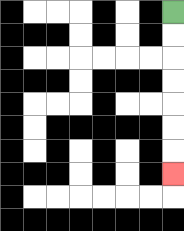{'start': '[7, 0]', 'end': '[7, 7]', 'path_directions': 'D,D,D,D,D,D,D', 'path_coordinates': '[[7, 0], [7, 1], [7, 2], [7, 3], [7, 4], [7, 5], [7, 6], [7, 7]]'}